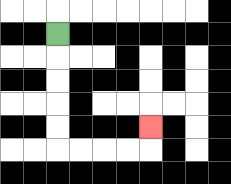{'start': '[2, 1]', 'end': '[6, 5]', 'path_directions': 'D,D,D,D,D,R,R,R,R,U', 'path_coordinates': '[[2, 1], [2, 2], [2, 3], [2, 4], [2, 5], [2, 6], [3, 6], [4, 6], [5, 6], [6, 6], [6, 5]]'}